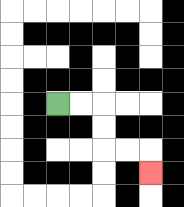{'start': '[2, 4]', 'end': '[6, 7]', 'path_directions': 'R,R,D,D,R,R,D', 'path_coordinates': '[[2, 4], [3, 4], [4, 4], [4, 5], [4, 6], [5, 6], [6, 6], [6, 7]]'}